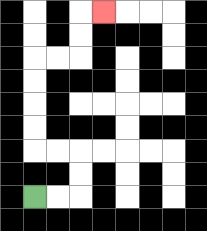{'start': '[1, 8]', 'end': '[4, 0]', 'path_directions': 'R,R,U,U,L,L,U,U,U,U,R,R,U,U,R', 'path_coordinates': '[[1, 8], [2, 8], [3, 8], [3, 7], [3, 6], [2, 6], [1, 6], [1, 5], [1, 4], [1, 3], [1, 2], [2, 2], [3, 2], [3, 1], [3, 0], [4, 0]]'}